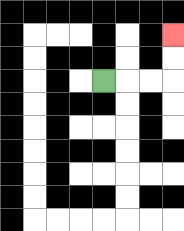{'start': '[4, 3]', 'end': '[7, 1]', 'path_directions': 'R,R,R,U,U', 'path_coordinates': '[[4, 3], [5, 3], [6, 3], [7, 3], [7, 2], [7, 1]]'}